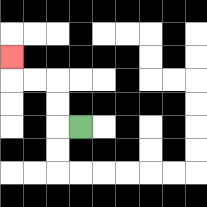{'start': '[3, 5]', 'end': '[0, 2]', 'path_directions': 'L,U,U,L,L,U', 'path_coordinates': '[[3, 5], [2, 5], [2, 4], [2, 3], [1, 3], [0, 3], [0, 2]]'}